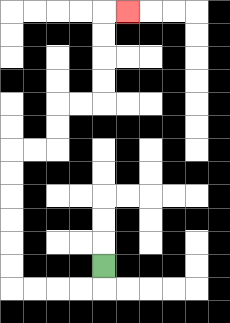{'start': '[4, 11]', 'end': '[5, 0]', 'path_directions': 'D,L,L,L,L,U,U,U,U,U,U,R,R,U,U,R,R,U,U,U,U,R', 'path_coordinates': '[[4, 11], [4, 12], [3, 12], [2, 12], [1, 12], [0, 12], [0, 11], [0, 10], [0, 9], [0, 8], [0, 7], [0, 6], [1, 6], [2, 6], [2, 5], [2, 4], [3, 4], [4, 4], [4, 3], [4, 2], [4, 1], [4, 0], [5, 0]]'}